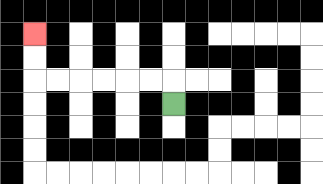{'start': '[7, 4]', 'end': '[1, 1]', 'path_directions': 'U,L,L,L,L,L,L,U,U', 'path_coordinates': '[[7, 4], [7, 3], [6, 3], [5, 3], [4, 3], [3, 3], [2, 3], [1, 3], [1, 2], [1, 1]]'}